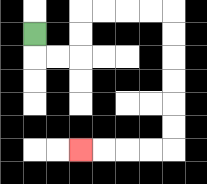{'start': '[1, 1]', 'end': '[3, 6]', 'path_directions': 'D,R,R,U,U,R,R,R,R,D,D,D,D,D,D,L,L,L,L', 'path_coordinates': '[[1, 1], [1, 2], [2, 2], [3, 2], [3, 1], [3, 0], [4, 0], [5, 0], [6, 0], [7, 0], [7, 1], [7, 2], [7, 3], [7, 4], [7, 5], [7, 6], [6, 6], [5, 6], [4, 6], [3, 6]]'}